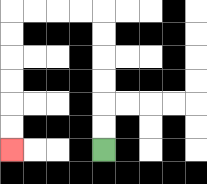{'start': '[4, 6]', 'end': '[0, 6]', 'path_directions': 'U,U,U,U,U,U,L,L,L,L,D,D,D,D,D,D', 'path_coordinates': '[[4, 6], [4, 5], [4, 4], [4, 3], [4, 2], [4, 1], [4, 0], [3, 0], [2, 0], [1, 0], [0, 0], [0, 1], [0, 2], [0, 3], [0, 4], [0, 5], [0, 6]]'}